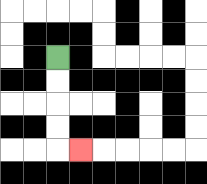{'start': '[2, 2]', 'end': '[3, 6]', 'path_directions': 'D,D,D,D,R', 'path_coordinates': '[[2, 2], [2, 3], [2, 4], [2, 5], [2, 6], [3, 6]]'}